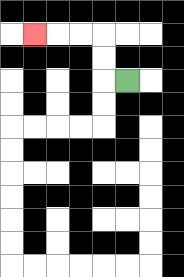{'start': '[5, 3]', 'end': '[1, 1]', 'path_directions': 'L,U,U,L,L,L', 'path_coordinates': '[[5, 3], [4, 3], [4, 2], [4, 1], [3, 1], [2, 1], [1, 1]]'}